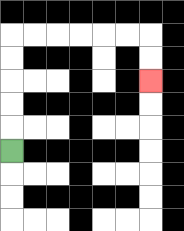{'start': '[0, 6]', 'end': '[6, 3]', 'path_directions': 'U,U,U,U,U,R,R,R,R,R,R,D,D', 'path_coordinates': '[[0, 6], [0, 5], [0, 4], [0, 3], [0, 2], [0, 1], [1, 1], [2, 1], [3, 1], [4, 1], [5, 1], [6, 1], [6, 2], [6, 3]]'}